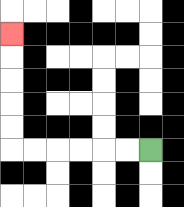{'start': '[6, 6]', 'end': '[0, 1]', 'path_directions': 'L,L,L,L,L,L,U,U,U,U,U', 'path_coordinates': '[[6, 6], [5, 6], [4, 6], [3, 6], [2, 6], [1, 6], [0, 6], [0, 5], [0, 4], [0, 3], [0, 2], [0, 1]]'}